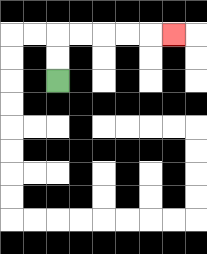{'start': '[2, 3]', 'end': '[7, 1]', 'path_directions': 'U,U,R,R,R,R,R', 'path_coordinates': '[[2, 3], [2, 2], [2, 1], [3, 1], [4, 1], [5, 1], [6, 1], [7, 1]]'}